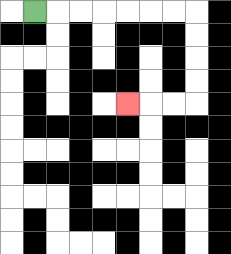{'start': '[1, 0]', 'end': '[5, 4]', 'path_directions': 'R,R,R,R,R,R,R,D,D,D,D,L,L,L', 'path_coordinates': '[[1, 0], [2, 0], [3, 0], [4, 0], [5, 0], [6, 0], [7, 0], [8, 0], [8, 1], [8, 2], [8, 3], [8, 4], [7, 4], [6, 4], [5, 4]]'}